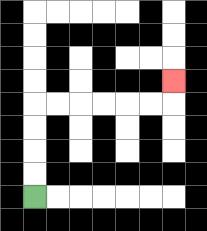{'start': '[1, 8]', 'end': '[7, 3]', 'path_directions': 'U,U,U,U,R,R,R,R,R,R,U', 'path_coordinates': '[[1, 8], [1, 7], [1, 6], [1, 5], [1, 4], [2, 4], [3, 4], [4, 4], [5, 4], [6, 4], [7, 4], [7, 3]]'}